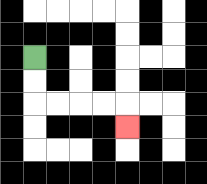{'start': '[1, 2]', 'end': '[5, 5]', 'path_directions': 'D,D,R,R,R,R,D', 'path_coordinates': '[[1, 2], [1, 3], [1, 4], [2, 4], [3, 4], [4, 4], [5, 4], [5, 5]]'}